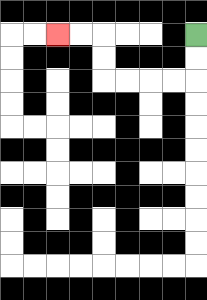{'start': '[8, 1]', 'end': '[2, 1]', 'path_directions': 'D,D,L,L,L,L,U,U,L,L', 'path_coordinates': '[[8, 1], [8, 2], [8, 3], [7, 3], [6, 3], [5, 3], [4, 3], [4, 2], [4, 1], [3, 1], [2, 1]]'}